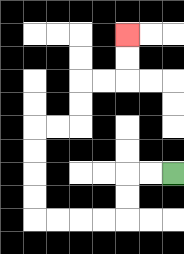{'start': '[7, 7]', 'end': '[5, 1]', 'path_directions': 'L,L,D,D,L,L,L,L,U,U,U,U,R,R,U,U,R,R,U,U', 'path_coordinates': '[[7, 7], [6, 7], [5, 7], [5, 8], [5, 9], [4, 9], [3, 9], [2, 9], [1, 9], [1, 8], [1, 7], [1, 6], [1, 5], [2, 5], [3, 5], [3, 4], [3, 3], [4, 3], [5, 3], [5, 2], [5, 1]]'}